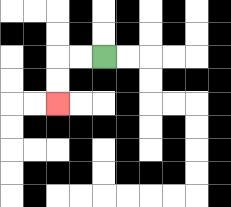{'start': '[4, 2]', 'end': '[2, 4]', 'path_directions': 'L,L,D,D', 'path_coordinates': '[[4, 2], [3, 2], [2, 2], [2, 3], [2, 4]]'}